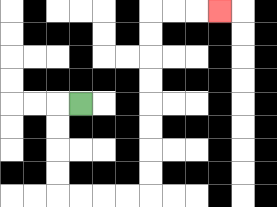{'start': '[3, 4]', 'end': '[9, 0]', 'path_directions': 'L,D,D,D,D,R,R,R,R,U,U,U,U,U,U,U,U,R,R,R', 'path_coordinates': '[[3, 4], [2, 4], [2, 5], [2, 6], [2, 7], [2, 8], [3, 8], [4, 8], [5, 8], [6, 8], [6, 7], [6, 6], [6, 5], [6, 4], [6, 3], [6, 2], [6, 1], [6, 0], [7, 0], [8, 0], [9, 0]]'}